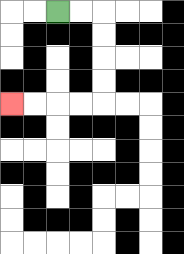{'start': '[2, 0]', 'end': '[0, 4]', 'path_directions': 'R,R,D,D,D,D,L,L,L,L', 'path_coordinates': '[[2, 0], [3, 0], [4, 0], [4, 1], [4, 2], [4, 3], [4, 4], [3, 4], [2, 4], [1, 4], [0, 4]]'}